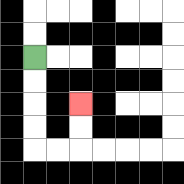{'start': '[1, 2]', 'end': '[3, 4]', 'path_directions': 'D,D,D,D,R,R,U,U', 'path_coordinates': '[[1, 2], [1, 3], [1, 4], [1, 5], [1, 6], [2, 6], [3, 6], [3, 5], [3, 4]]'}